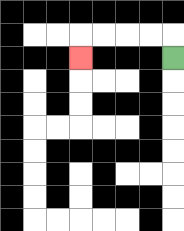{'start': '[7, 2]', 'end': '[3, 2]', 'path_directions': 'U,L,L,L,L,D', 'path_coordinates': '[[7, 2], [7, 1], [6, 1], [5, 1], [4, 1], [3, 1], [3, 2]]'}